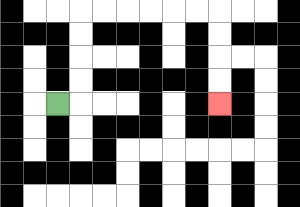{'start': '[2, 4]', 'end': '[9, 4]', 'path_directions': 'R,U,U,U,U,R,R,R,R,R,R,D,D,D,D', 'path_coordinates': '[[2, 4], [3, 4], [3, 3], [3, 2], [3, 1], [3, 0], [4, 0], [5, 0], [6, 0], [7, 0], [8, 0], [9, 0], [9, 1], [9, 2], [9, 3], [9, 4]]'}